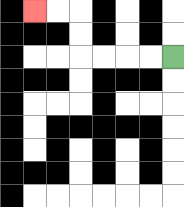{'start': '[7, 2]', 'end': '[1, 0]', 'path_directions': 'L,L,L,L,U,U,L,L', 'path_coordinates': '[[7, 2], [6, 2], [5, 2], [4, 2], [3, 2], [3, 1], [3, 0], [2, 0], [1, 0]]'}